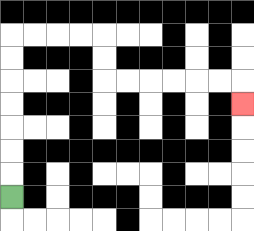{'start': '[0, 8]', 'end': '[10, 4]', 'path_directions': 'U,U,U,U,U,U,U,R,R,R,R,D,D,R,R,R,R,R,R,D', 'path_coordinates': '[[0, 8], [0, 7], [0, 6], [0, 5], [0, 4], [0, 3], [0, 2], [0, 1], [1, 1], [2, 1], [3, 1], [4, 1], [4, 2], [4, 3], [5, 3], [6, 3], [7, 3], [8, 3], [9, 3], [10, 3], [10, 4]]'}